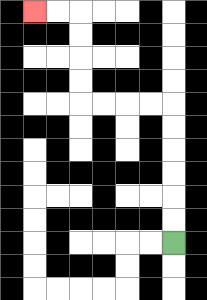{'start': '[7, 10]', 'end': '[1, 0]', 'path_directions': 'U,U,U,U,U,U,L,L,L,L,U,U,U,U,L,L', 'path_coordinates': '[[7, 10], [7, 9], [7, 8], [7, 7], [7, 6], [7, 5], [7, 4], [6, 4], [5, 4], [4, 4], [3, 4], [3, 3], [3, 2], [3, 1], [3, 0], [2, 0], [1, 0]]'}